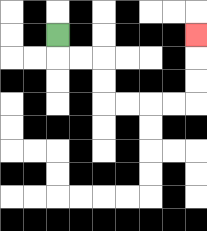{'start': '[2, 1]', 'end': '[8, 1]', 'path_directions': 'D,R,R,D,D,R,R,R,R,U,U,U', 'path_coordinates': '[[2, 1], [2, 2], [3, 2], [4, 2], [4, 3], [4, 4], [5, 4], [6, 4], [7, 4], [8, 4], [8, 3], [8, 2], [8, 1]]'}